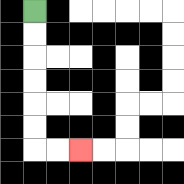{'start': '[1, 0]', 'end': '[3, 6]', 'path_directions': 'D,D,D,D,D,D,R,R', 'path_coordinates': '[[1, 0], [1, 1], [1, 2], [1, 3], [1, 4], [1, 5], [1, 6], [2, 6], [3, 6]]'}